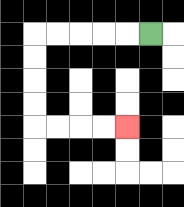{'start': '[6, 1]', 'end': '[5, 5]', 'path_directions': 'L,L,L,L,L,D,D,D,D,R,R,R,R', 'path_coordinates': '[[6, 1], [5, 1], [4, 1], [3, 1], [2, 1], [1, 1], [1, 2], [1, 3], [1, 4], [1, 5], [2, 5], [3, 5], [4, 5], [5, 5]]'}